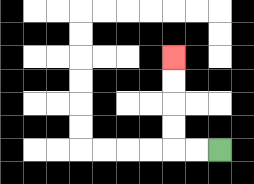{'start': '[9, 6]', 'end': '[7, 2]', 'path_directions': 'L,L,U,U,U,U', 'path_coordinates': '[[9, 6], [8, 6], [7, 6], [7, 5], [7, 4], [7, 3], [7, 2]]'}